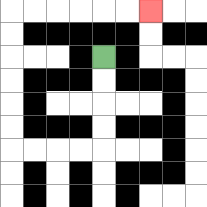{'start': '[4, 2]', 'end': '[6, 0]', 'path_directions': 'D,D,D,D,L,L,L,L,U,U,U,U,U,U,R,R,R,R,R,R', 'path_coordinates': '[[4, 2], [4, 3], [4, 4], [4, 5], [4, 6], [3, 6], [2, 6], [1, 6], [0, 6], [0, 5], [0, 4], [0, 3], [0, 2], [0, 1], [0, 0], [1, 0], [2, 0], [3, 0], [4, 0], [5, 0], [6, 0]]'}